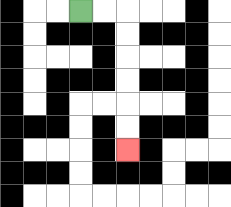{'start': '[3, 0]', 'end': '[5, 6]', 'path_directions': 'R,R,D,D,D,D,D,D', 'path_coordinates': '[[3, 0], [4, 0], [5, 0], [5, 1], [5, 2], [5, 3], [5, 4], [5, 5], [5, 6]]'}